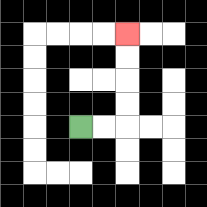{'start': '[3, 5]', 'end': '[5, 1]', 'path_directions': 'R,R,U,U,U,U', 'path_coordinates': '[[3, 5], [4, 5], [5, 5], [5, 4], [5, 3], [5, 2], [5, 1]]'}